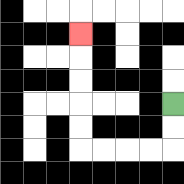{'start': '[7, 4]', 'end': '[3, 1]', 'path_directions': 'D,D,L,L,L,L,U,U,U,U,U', 'path_coordinates': '[[7, 4], [7, 5], [7, 6], [6, 6], [5, 6], [4, 6], [3, 6], [3, 5], [3, 4], [3, 3], [3, 2], [3, 1]]'}